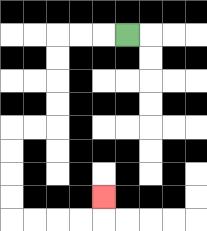{'start': '[5, 1]', 'end': '[4, 8]', 'path_directions': 'L,L,L,D,D,D,D,L,L,D,D,D,D,R,R,R,R,U', 'path_coordinates': '[[5, 1], [4, 1], [3, 1], [2, 1], [2, 2], [2, 3], [2, 4], [2, 5], [1, 5], [0, 5], [0, 6], [0, 7], [0, 8], [0, 9], [1, 9], [2, 9], [3, 9], [4, 9], [4, 8]]'}